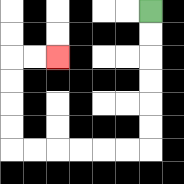{'start': '[6, 0]', 'end': '[2, 2]', 'path_directions': 'D,D,D,D,D,D,L,L,L,L,L,L,U,U,U,U,R,R', 'path_coordinates': '[[6, 0], [6, 1], [6, 2], [6, 3], [6, 4], [6, 5], [6, 6], [5, 6], [4, 6], [3, 6], [2, 6], [1, 6], [0, 6], [0, 5], [0, 4], [0, 3], [0, 2], [1, 2], [2, 2]]'}